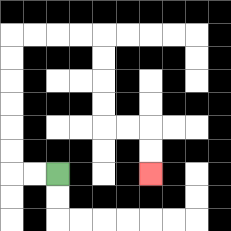{'start': '[2, 7]', 'end': '[6, 7]', 'path_directions': 'L,L,U,U,U,U,U,U,R,R,R,R,D,D,D,D,R,R,D,D', 'path_coordinates': '[[2, 7], [1, 7], [0, 7], [0, 6], [0, 5], [0, 4], [0, 3], [0, 2], [0, 1], [1, 1], [2, 1], [3, 1], [4, 1], [4, 2], [4, 3], [4, 4], [4, 5], [5, 5], [6, 5], [6, 6], [6, 7]]'}